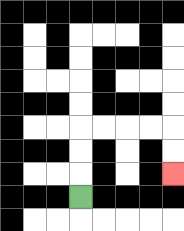{'start': '[3, 8]', 'end': '[7, 7]', 'path_directions': 'U,U,U,R,R,R,R,D,D', 'path_coordinates': '[[3, 8], [3, 7], [3, 6], [3, 5], [4, 5], [5, 5], [6, 5], [7, 5], [7, 6], [7, 7]]'}